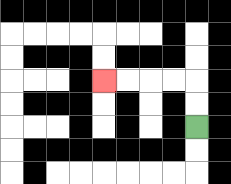{'start': '[8, 5]', 'end': '[4, 3]', 'path_directions': 'U,U,L,L,L,L', 'path_coordinates': '[[8, 5], [8, 4], [8, 3], [7, 3], [6, 3], [5, 3], [4, 3]]'}